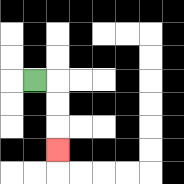{'start': '[1, 3]', 'end': '[2, 6]', 'path_directions': 'R,D,D,D', 'path_coordinates': '[[1, 3], [2, 3], [2, 4], [2, 5], [2, 6]]'}